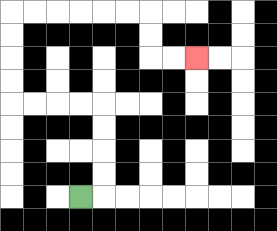{'start': '[3, 8]', 'end': '[8, 2]', 'path_directions': 'R,U,U,U,U,L,L,L,L,U,U,U,U,R,R,R,R,R,R,D,D,R,R', 'path_coordinates': '[[3, 8], [4, 8], [4, 7], [4, 6], [4, 5], [4, 4], [3, 4], [2, 4], [1, 4], [0, 4], [0, 3], [0, 2], [0, 1], [0, 0], [1, 0], [2, 0], [3, 0], [4, 0], [5, 0], [6, 0], [6, 1], [6, 2], [7, 2], [8, 2]]'}